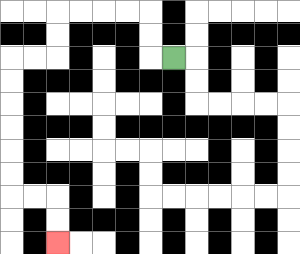{'start': '[7, 2]', 'end': '[2, 10]', 'path_directions': 'L,U,U,L,L,L,L,D,D,L,L,D,D,D,D,D,D,R,R,D,D', 'path_coordinates': '[[7, 2], [6, 2], [6, 1], [6, 0], [5, 0], [4, 0], [3, 0], [2, 0], [2, 1], [2, 2], [1, 2], [0, 2], [0, 3], [0, 4], [0, 5], [0, 6], [0, 7], [0, 8], [1, 8], [2, 8], [2, 9], [2, 10]]'}